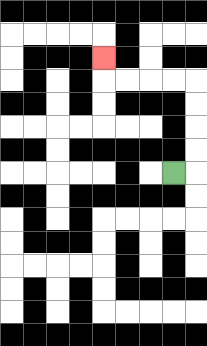{'start': '[7, 7]', 'end': '[4, 2]', 'path_directions': 'R,U,U,U,U,L,L,L,L,U', 'path_coordinates': '[[7, 7], [8, 7], [8, 6], [8, 5], [8, 4], [8, 3], [7, 3], [6, 3], [5, 3], [4, 3], [4, 2]]'}